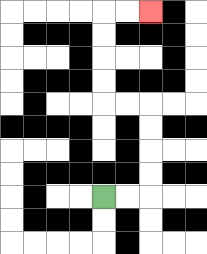{'start': '[4, 8]', 'end': '[6, 0]', 'path_directions': 'R,R,U,U,U,U,L,L,U,U,U,U,R,R', 'path_coordinates': '[[4, 8], [5, 8], [6, 8], [6, 7], [6, 6], [6, 5], [6, 4], [5, 4], [4, 4], [4, 3], [4, 2], [4, 1], [4, 0], [5, 0], [6, 0]]'}